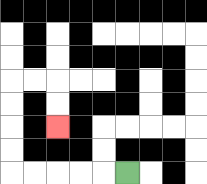{'start': '[5, 7]', 'end': '[2, 5]', 'path_directions': 'L,L,L,L,L,U,U,U,U,R,R,D,D', 'path_coordinates': '[[5, 7], [4, 7], [3, 7], [2, 7], [1, 7], [0, 7], [0, 6], [0, 5], [0, 4], [0, 3], [1, 3], [2, 3], [2, 4], [2, 5]]'}